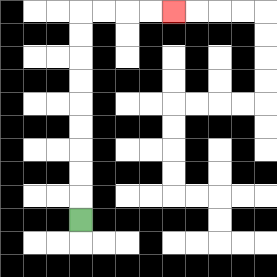{'start': '[3, 9]', 'end': '[7, 0]', 'path_directions': 'U,U,U,U,U,U,U,U,U,R,R,R,R', 'path_coordinates': '[[3, 9], [3, 8], [3, 7], [3, 6], [3, 5], [3, 4], [3, 3], [3, 2], [3, 1], [3, 0], [4, 0], [5, 0], [6, 0], [7, 0]]'}